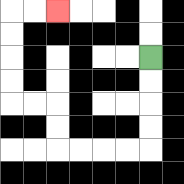{'start': '[6, 2]', 'end': '[2, 0]', 'path_directions': 'D,D,D,D,L,L,L,L,U,U,L,L,U,U,U,U,R,R', 'path_coordinates': '[[6, 2], [6, 3], [6, 4], [6, 5], [6, 6], [5, 6], [4, 6], [3, 6], [2, 6], [2, 5], [2, 4], [1, 4], [0, 4], [0, 3], [0, 2], [0, 1], [0, 0], [1, 0], [2, 0]]'}